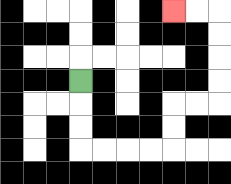{'start': '[3, 3]', 'end': '[7, 0]', 'path_directions': 'D,D,D,R,R,R,R,U,U,R,R,U,U,U,U,L,L', 'path_coordinates': '[[3, 3], [3, 4], [3, 5], [3, 6], [4, 6], [5, 6], [6, 6], [7, 6], [7, 5], [7, 4], [8, 4], [9, 4], [9, 3], [9, 2], [9, 1], [9, 0], [8, 0], [7, 0]]'}